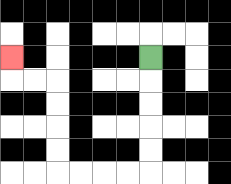{'start': '[6, 2]', 'end': '[0, 2]', 'path_directions': 'D,D,D,D,D,L,L,L,L,U,U,U,U,L,L,U', 'path_coordinates': '[[6, 2], [6, 3], [6, 4], [6, 5], [6, 6], [6, 7], [5, 7], [4, 7], [3, 7], [2, 7], [2, 6], [2, 5], [2, 4], [2, 3], [1, 3], [0, 3], [0, 2]]'}